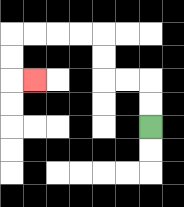{'start': '[6, 5]', 'end': '[1, 3]', 'path_directions': 'U,U,L,L,U,U,L,L,L,L,D,D,R', 'path_coordinates': '[[6, 5], [6, 4], [6, 3], [5, 3], [4, 3], [4, 2], [4, 1], [3, 1], [2, 1], [1, 1], [0, 1], [0, 2], [0, 3], [1, 3]]'}